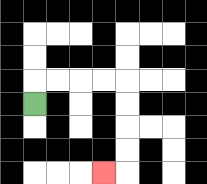{'start': '[1, 4]', 'end': '[4, 7]', 'path_directions': 'U,R,R,R,R,D,D,D,D,L', 'path_coordinates': '[[1, 4], [1, 3], [2, 3], [3, 3], [4, 3], [5, 3], [5, 4], [5, 5], [5, 6], [5, 7], [4, 7]]'}